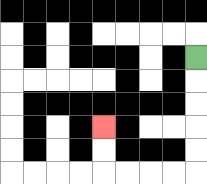{'start': '[8, 2]', 'end': '[4, 5]', 'path_directions': 'D,D,D,D,D,L,L,L,L,U,U', 'path_coordinates': '[[8, 2], [8, 3], [8, 4], [8, 5], [8, 6], [8, 7], [7, 7], [6, 7], [5, 7], [4, 7], [4, 6], [4, 5]]'}